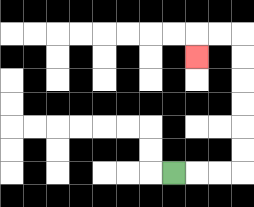{'start': '[7, 7]', 'end': '[8, 2]', 'path_directions': 'R,R,R,U,U,U,U,U,U,L,L,D', 'path_coordinates': '[[7, 7], [8, 7], [9, 7], [10, 7], [10, 6], [10, 5], [10, 4], [10, 3], [10, 2], [10, 1], [9, 1], [8, 1], [8, 2]]'}